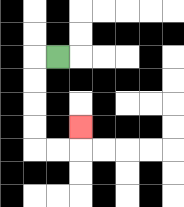{'start': '[2, 2]', 'end': '[3, 5]', 'path_directions': 'L,D,D,D,D,R,R,U', 'path_coordinates': '[[2, 2], [1, 2], [1, 3], [1, 4], [1, 5], [1, 6], [2, 6], [3, 6], [3, 5]]'}